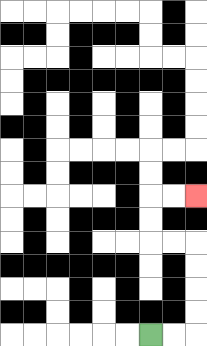{'start': '[6, 14]', 'end': '[8, 8]', 'path_directions': 'R,R,U,U,U,U,L,L,U,U,R,R', 'path_coordinates': '[[6, 14], [7, 14], [8, 14], [8, 13], [8, 12], [8, 11], [8, 10], [7, 10], [6, 10], [6, 9], [6, 8], [7, 8], [8, 8]]'}